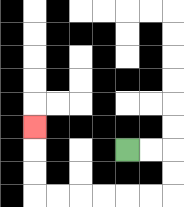{'start': '[5, 6]', 'end': '[1, 5]', 'path_directions': 'R,R,D,D,L,L,L,L,L,L,U,U,U', 'path_coordinates': '[[5, 6], [6, 6], [7, 6], [7, 7], [7, 8], [6, 8], [5, 8], [4, 8], [3, 8], [2, 8], [1, 8], [1, 7], [1, 6], [1, 5]]'}